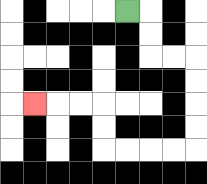{'start': '[5, 0]', 'end': '[1, 4]', 'path_directions': 'R,D,D,R,R,D,D,D,D,L,L,L,L,U,U,L,L,L', 'path_coordinates': '[[5, 0], [6, 0], [6, 1], [6, 2], [7, 2], [8, 2], [8, 3], [8, 4], [8, 5], [8, 6], [7, 6], [6, 6], [5, 6], [4, 6], [4, 5], [4, 4], [3, 4], [2, 4], [1, 4]]'}